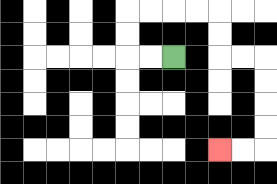{'start': '[7, 2]', 'end': '[9, 6]', 'path_directions': 'L,L,U,U,R,R,R,R,D,D,R,R,D,D,D,D,L,L', 'path_coordinates': '[[7, 2], [6, 2], [5, 2], [5, 1], [5, 0], [6, 0], [7, 0], [8, 0], [9, 0], [9, 1], [9, 2], [10, 2], [11, 2], [11, 3], [11, 4], [11, 5], [11, 6], [10, 6], [9, 6]]'}